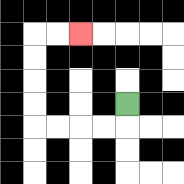{'start': '[5, 4]', 'end': '[3, 1]', 'path_directions': 'D,L,L,L,L,U,U,U,U,R,R', 'path_coordinates': '[[5, 4], [5, 5], [4, 5], [3, 5], [2, 5], [1, 5], [1, 4], [1, 3], [1, 2], [1, 1], [2, 1], [3, 1]]'}